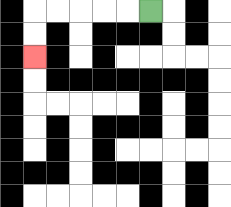{'start': '[6, 0]', 'end': '[1, 2]', 'path_directions': 'L,L,L,L,L,D,D', 'path_coordinates': '[[6, 0], [5, 0], [4, 0], [3, 0], [2, 0], [1, 0], [1, 1], [1, 2]]'}